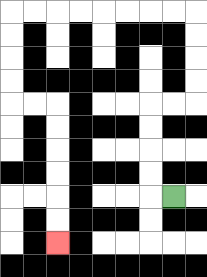{'start': '[7, 8]', 'end': '[2, 10]', 'path_directions': 'L,U,U,U,U,R,R,U,U,U,U,L,L,L,L,L,L,L,L,D,D,D,D,R,R,D,D,D,D,D,D', 'path_coordinates': '[[7, 8], [6, 8], [6, 7], [6, 6], [6, 5], [6, 4], [7, 4], [8, 4], [8, 3], [8, 2], [8, 1], [8, 0], [7, 0], [6, 0], [5, 0], [4, 0], [3, 0], [2, 0], [1, 0], [0, 0], [0, 1], [0, 2], [0, 3], [0, 4], [1, 4], [2, 4], [2, 5], [2, 6], [2, 7], [2, 8], [2, 9], [2, 10]]'}